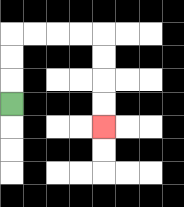{'start': '[0, 4]', 'end': '[4, 5]', 'path_directions': 'U,U,U,R,R,R,R,D,D,D,D', 'path_coordinates': '[[0, 4], [0, 3], [0, 2], [0, 1], [1, 1], [2, 1], [3, 1], [4, 1], [4, 2], [4, 3], [4, 4], [4, 5]]'}